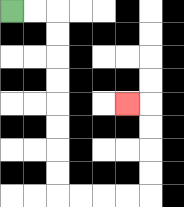{'start': '[0, 0]', 'end': '[5, 4]', 'path_directions': 'R,R,D,D,D,D,D,D,D,D,R,R,R,R,U,U,U,U,L', 'path_coordinates': '[[0, 0], [1, 0], [2, 0], [2, 1], [2, 2], [2, 3], [2, 4], [2, 5], [2, 6], [2, 7], [2, 8], [3, 8], [4, 8], [5, 8], [6, 8], [6, 7], [6, 6], [6, 5], [6, 4], [5, 4]]'}